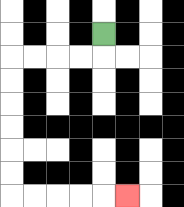{'start': '[4, 1]', 'end': '[5, 8]', 'path_directions': 'D,L,L,L,L,D,D,D,D,D,D,R,R,R,R,R', 'path_coordinates': '[[4, 1], [4, 2], [3, 2], [2, 2], [1, 2], [0, 2], [0, 3], [0, 4], [0, 5], [0, 6], [0, 7], [0, 8], [1, 8], [2, 8], [3, 8], [4, 8], [5, 8]]'}